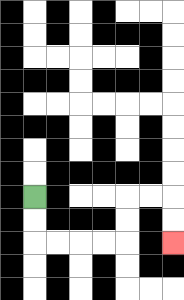{'start': '[1, 8]', 'end': '[7, 10]', 'path_directions': 'D,D,R,R,R,R,U,U,R,R,D,D', 'path_coordinates': '[[1, 8], [1, 9], [1, 10], [2, 10], [3, 10], [4, 10], [5, 10], [5, 9], [5, 8], [6, 8], [7, 8], [7, 9], [7, 10]]'}